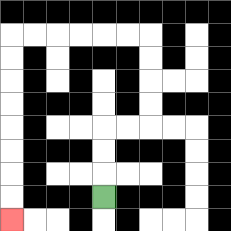{'start': '[4, 8]', 'end': '[0, 9]', 'path_directions': 'U,U,U,R,R,U,U,U,U,L,L,L,L,L,L,D,D,D,D,D,D,D,D', 'path_coordinates': '[[4, 8], [4, 7], [4, 6], [4, 5], [5, 5], [6, 5], [6, 4], [6, 3], [6, 2], [6, 1], [5, 1], [4, 1], [3, 1], [2, 1], [1, 1], [0, 1], [0, 2], [0, 3], [0, 4], [0, 5], [0, 6], [0, 7], [0, 8], [0, 9]]'}